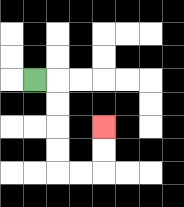{'start': '[1, 3]', 'end': '[4, 5]', 'path_directions': 'R,D,D,D,D,R,R,U,U', 'path_coordinates': '[[1, 3], [2, 3], [2, 4], [2, 5], [2, 6], [2, 7], [3, 7], [4, 7], [4, 6], [4, 5]]'}